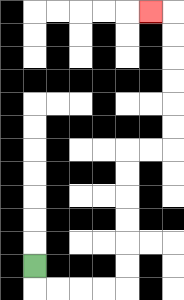{'start': '[1, 11]', 'end': '[6, 0]', 'path_directions': 'D,R,R,R,R,U,U,U,U,U,U,R,R,U,U,U,U,U,U,L', 'path_coordinates': '[[1, 11], [1, 12], [2, 12], [3, 12], [4, 12], [5, 12], [5, 11], [5, 10], [5, 9], [5, 8], [5, 7], [5, 6], [6, 6], [7, 6], [7, 5], [7, 4], [7, 3], [7, 2], [7, 1], [7, 0], [6, 0]]'}